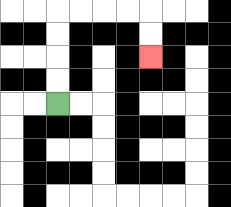{'start': '[2, 4]', 'end': '[6, 2]', 'path_directions': 'U,U,U,U,R,R,R,R,D,D', 'path_coordinates': '[[2, 4], [2, 3], [2, 2], [2, 1], [2, 0], [3, 0], [4, 0], [5, 0], [6, 0], [6, 1], [6, 2]]'}